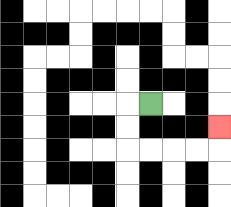{'start': '[6, 4]', 'end': '[9, 5]', 'path_directions': 'L,D,D,R,R,R,R,U', 'path_coordinates': '[[6, 4], [5, 4], [5, 5], [5, 6], [6, 6], [7, 6], [8, 6], [9, 6], [9, 5]]'}